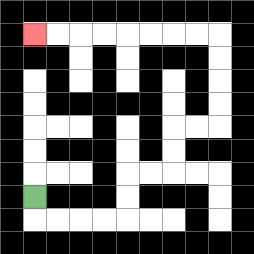{'start': '[1, 8]', 'end': '[1, 1]', 'path_directions': 'D,R,R,R,R,U,U,R,R,U,U,R,R,U,U,U,U,L,L,L,L,L,L,L,L', 'path_coordinates': '[[1, 8], [1, 9], [2, 9], [3, 9], [4, 9], [5, 9], [5, 8], [5, 7], [6, 7], [7, 7], [7, 6], [7, 5], [8, 5], [9, 5], [9, 4], [9, 3], [9, 2], [9, 1], [8, 1], [7, 1], [6, 1], [5, 1], [4, 1], [3, 1], [2, 1], [1, 1]]'}